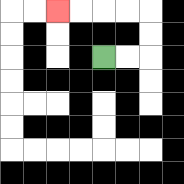{'start': '[4, 2]', 'end': '[2, 0]', 'path_directions': 'R,R,U,U,L,L,L,L', 'path_coordinates': '[[4, 2], [5, 2], [6, 2], [6, 1], [6, 0], [5, 0], [4, 0], [3, 0], [2, 0]]'}